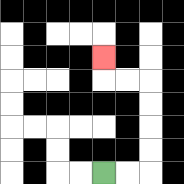{'start': '[4, 7]', 'end': '[4, 2]', 'path_directions': 'R,R,U,U,U,U,L,L,U', 'path_coordinates': '[[4, 7], [5, 7], [6, 7], [6, 6], [6, 5], [6, 4], [6, 3], [5, 3], [4, 3], [4, 2]]'}